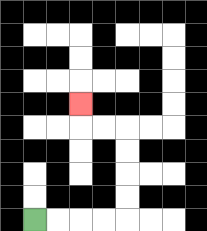{'start': '[1, 9]', 'end': '[3, 4]', 'path_directions': 'R,R,R,R,U,U,U,U,L,L,U', 'path_coordinates': '[[1, 9], [2, 9], [3, 9], [4, 9], [5, 9], [5, 8], [5, 7], [5, 6], [5, 5], [4, 5], [3, 5], [3, 4]]'}